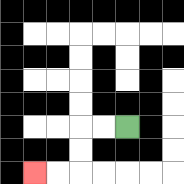{'start': '[5, 5]', 'end': '[1, 7]', 'path_directions': 'L,L,D,D,L,L', 'path_coordinates': '[[5, 5], [4, 5], [3, 5], [3, 6], [3, 7], [2, 7], [1, 7]]'}